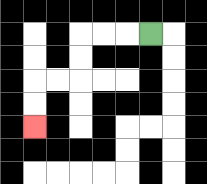{'start': '[6, 1]', 'end': '[1, 5]', 'path_directions': 'L,L,L,D,D,L,L,D,D', 'path_coordinates': '[[6, 1], [5, 1], [4, 1], [3, 1], [3, 2], [3, 3], [2, 3], [1, 3], [1, 4], [1, 5]]'}